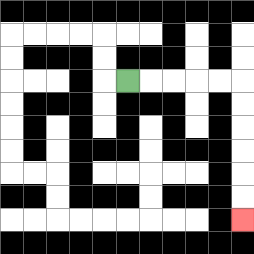{'start': '[5, 3]', 'end': '[10, 9]', 'path_directions': 'R,R,R,R,R,D,D,D,D,D,D', 'path_coordinates': '[[5, 3], [6, 3], [7, 3], [8, 3], [9, 3], [10, 3], [10, 4], [10, 5], [10, 6], [10, 7], [10, 8], [10, 9]]'}